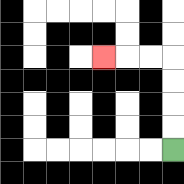{'start': '[7, 6]', 'end': '[4, 2]', 'path_directions': 'U,U,U,U,L,L,L', 'path_coordinates': '[[7, 6], [7, 5], [7, 4], [7, 3], [7, 2], [6, 2], [5, 2], [4, 2]]'}